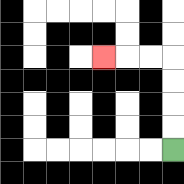{'start': '[7, 6]', 'end': '[4, 2]', 'path_directions': 'U,U,U,U,L,L,L', 'path_coordinates': '[[7, 6], [7, 5], [7, 4], [7, 3], [7, 2], [6, 2], [5, 2], [4, 2]]'}